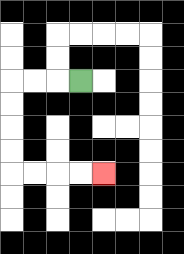{'start': '[3, 3]', 'end': '[4, 7]', 'path_directions': 'L,L,L,D,D,D,D,R,R,R,R', 'path_coordinates': '[[3, 3], [2, 3], [1, 3], [0, 3], [0, 4], [0, 5], [0, 6], [0, 7], [1, 7], [2, 7], [3, 7], [4, 7]]'}